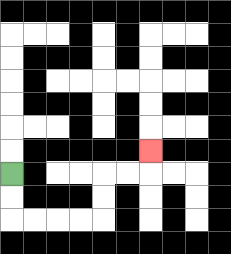{'start': '[0, 7]', 'end': '[6, 6]', 'path_directions': 'D,D,R,R,R,R,U,U,R,R,U', 'path_coordinates': '[[0, 7], [0, 8], [0, 9], [1, 9], [2, 9], [3, 9], [4, 9], [4, 8], [4, 7], [5, 7], [6, 7], [6, 6]]'}